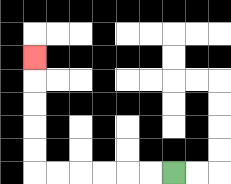{'start': '[7, 7]', 'end': '[1, 2]', 'path_directions': 'L,L,L,L,L,L,U,U,U,U,U', 'path_coordinates': '[[7, 7], [6, 7], [5, 7], [4, 7], [3, 7], [2, 7], [1, 7], [1, 6], [1, 5], [1, 4], [1, 3], [1, 2]]'}